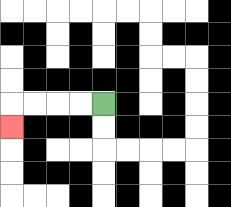{'start': '[4, 4]', 'end': '[0, 5]', 'path_directions': 'L,L,L,L,D', 'path_coordinates': '[[4, 4], [3, 4], [2, 4], [1, 4], [0, 4], [0, 5]]'}